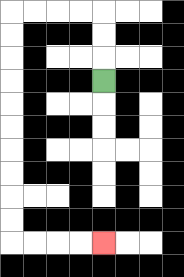{'start': '[4, 3]', 'end': '[4, 10]', 'path_directions': 'U,U,U,L,L,L,L,D,D,D,D,D,D,D,D,D,D,R,R,R,R', 'path_coordinates': '[[4, 3], [4, 2], [4, 1], [4, 0], [3, 0], [2, 0], [1, 0], [0, 0], [0, 1], [0, 2], [0, 3], [0, 4], [0, 5], [0, 6], [0, 7], [0, 8], [0, 9], [0, 10], [1, 10], [2, 10], [3, 10], [4, 10]]'}